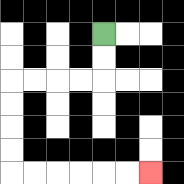{'start': '[4, 1]', 'end': '[6, 7]', 'path_directions': 'D,D,L,L,L,L,D,D,D,D,R,R,R,R,R,R', 'path_coordinates': '[[4, 1], [4, 2], [4, 3], [3, 3], [2, 3], [1, 3], [0, 3], [0, 4], [0, 5], [0, 6], [0, 7], [1, 7], [2, 7], [3, 7], [4, 7], [5, 7], [6, 7]]'}